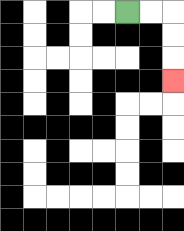{'start': '[5, 0]', 'end': '[7, 3]', 'path_directions': 'R,R,D,D,D', 'path_coordinates': '[[5, 0], [6, 0], [7, 0], [7, 1], [7, 2], [7, 3]]'}